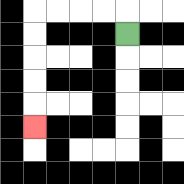{'start': '[5, 1]', 'end': '[1, 5]', 'path_directions': 'U,L,L,L,L,D,D,D,D,D', 'path_coordinates': '[[5, 1], [5, 0], [4, 0], [3, 0], [2, 0], [1, 0], [1, 1], [1, 2], [1, 3], [1, 4], [1, 5]]'}